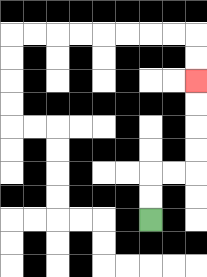{'start': '[6, 9]', 'end': '[8, 3]', 'path_directions': 'U,U,R,R,U,U,U,U', 'path_coordinates': '[[6, 9], [6, 8], [6, 7], [7, 7], [8, 7], [8, 6], [8, 5], [8, 4], [8, 3]]'}